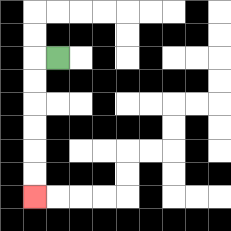{'start': '[2, 2]', 'end': '[1, 8]', 'path_directions': 'L,D,D,D,D,D,D', 'path_coordinates': '[[2, 2], [1, 2], [1, 3], [1, 4], [1, 5], [1, 6], [1, 7], [1, 8]]'}